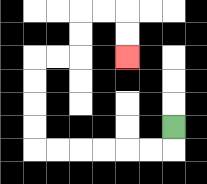{'start': '[7, 5]', 'end': '[5, 2]', 'path_directions': 'D,L,L,L,L,L,L,U,U,U,U,R,R,U,U,R,R,D,D', 'path_coordinates': '[[7, 5], [7, 6], [6, 6], [5, 6], [4, 6], [3, 6], [2, 6], [1, 6], [1, 5], [1, 4], [1, 3], [1, 2], [2, 2], [3, 2], [3, 1], [3, 0], [4, 0], [5, 0], [5, 1], [5, 2]]'}